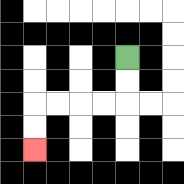{'start': '[5, 2]', 'end': '[1, 6]', 'path_directions': 'D,D,L,L,L,L,D,D', 'path_coordinates': '[[5, 2], [5, 3], [5, 4], [4, 4], [3, 4], [2, 4], [1, 4], [1, 5], [1, 6]]'}